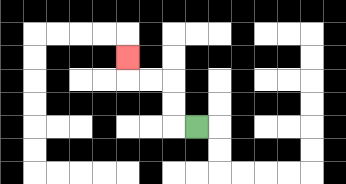{'start': '[8, 5]', 'end': '[5, 2]', 'path_directions': 'L,U,U,L,L,U', 'path_coordinates': '[[8, 5], [7, 5], [7, 4], [7, 3], [6, 3], [5, 3], [5, 2]]'}